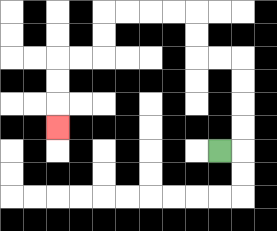{'start': '[9, 6]', 'end': '[2, 5]', 'path_directions': 'R,U,U,U,U,L,L,U,U,L,L,L,L,D,D,L,L,D,D,D', 'path_coordinates': '[[9, 6], [10, 6], [10, 5], [10, 4], [10, 3], [10, 2], [9, 2], [8, 2], [8, 1], [8, 0], [7, 0], [6, 0], [5, 0], [4, 0], [4, 1], [4, 2], [3, 2], [2, 2], [2, 3], [2, 4], [2, 5]]'}